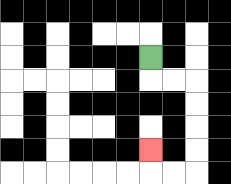{'start': '[6, 2]', 'end': '[6, 6]', 'path_directions': 'D,R,R,D,D,D,D,L,L,U', 'path_coordinates': '[[6, 2], [6, 3], [7, 3], [8, 3], [8, 4], [8, 5], [8, 6], [8, 7], [7, 7], [6, 7], [6, 6]]'}